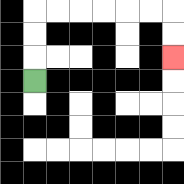{'start': '[1, 3]', 'end': '[7, 2]', 'path_directions': 'U,U,U,R,R,R,R,R,R,D,D', 'path_coordinates': '[[1, 3], [1, 2], [1, 1], [1, 0], [2, 0], [3, 0], [4, 0], [5, 0], [6, 0], [7, 0], [7, 1], [7, 2]]'}